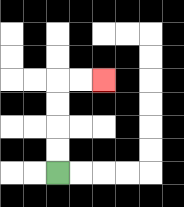{'start': '[2, 7]', 'end': '[4, 3]', 'path_directions': 'U,U,U,U,R,R', 'path_coordinates': '[[2, 7], [2, 6], [2, 5], [2, 4], [2, 3], [3, 3], [4, 3]]'}